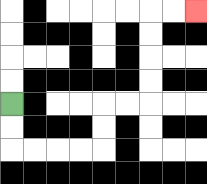{'start': '[0, 4]', 'end': '[8, 0]', 'path_directions': 'D,D,R,R,R,R,U,U,R,R,U,U,U,U,R,R', 'path_coordinates': '[[0, 4], [0, 5], [0, 6], [1, 6], [2, 6], [3, 6], [4, 6], [4, 5], [4, 4], [5, 4], [6, 4], [6, 3], [6, 2], [6, 1], [6, 0], [7, 0], [8, 0]]'}